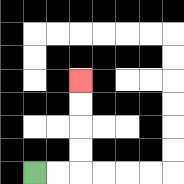{'start': '[1, 7]', 'end': '[3, 3]', 'path_directions': 'R,R,U,U,U,U', 'path_coordinates': '[[1, 7], [2, 7], [3, 7], [3, 6], [3, 5], [3, 4], [3, 3]]'}